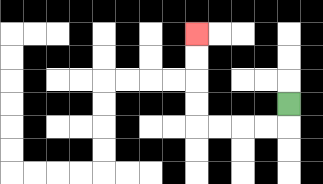{'start': '[12, 4]', 'end': '[8, 1]', 'path_directions': 'D,L,L,L,L,U,U,U,U', 'path_coordinates': '[[12, 4], [12, 5], [11, 5], [10, 5], [9, 5], [8, 5], [8, 4], [8, 3], [8, 2], [8, 1]]'}